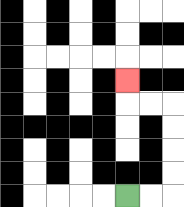{'start': '[5, 8]', 'end': '[5, 3]', 'path_directions': 'R,R,U,U,U,U,L,L,U', 'path_coordinates': '[[5, 8], [6, 8], [7, 8], [7, 7], [7, 6], [7, 5], [7, 4], [6, 4], [5, 4], [5, 3]]'}